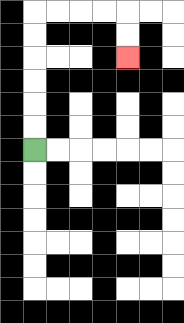{'start': '[1, 6]', 'end': '[5, 2]', 'path_directions': 'U,U,U,U,U,U,R,R,R,R,D,D', 'path_coordinates': '[[1, 6], [1, 5], [1, 4], [1, 3], [1, 2], [1, 1], [1, 0], [2, 0], [3, 0], [4, 0], [5, 0], [5, 1], [5, 2]]'}